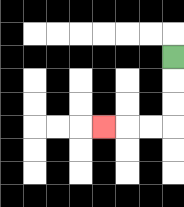{'start': '[7, 2]', 'end': '[4, 5]', 'path_directions': 'D,D,D,L,L,L', 'path_coordinates': '[[7, 2], [7, 3], [7, 4], [7, 5], [6, 5], [5, 5], [4, 5]]'}